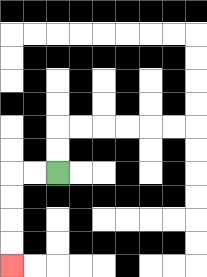{'start': '[2, 7]', 'end': '[0, 11]', 'path_directions': 'L,L,D,D,D,D', 'path_coordinates': '[[2, 7], [1, 7], [0, 7], [0, 8], [0, 9], [0, 10], [0, 11]]'}